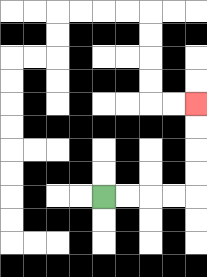{'start': '[4, 8]', 'end': '[8, 4]', 'path_directions': 'R,R,R,R,U,U,U,U', 'path_coordinates': '[[4, 8], [5, 8], [6, 8], [7, 8], [8, 8], [8, 7], [8, 6], [8, 5], [8, 4]]'}